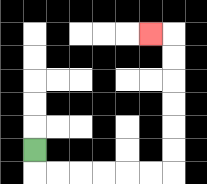{'start': '[1, 6]', 'end': '[6, 1]', 'path_directions': 'D,R,R,R,R,R,R,U,U,U,U,U,U,L', 'path_coordinates': '[[1, 6], [1, 7], [2, 7], [3, 7], [4, 7], [5, 7], [6, 7], [7, 7], [7, 6], [7, 5], [7, 4], [7, 3], [7, 2], [7, 1], [6, 1]]'}